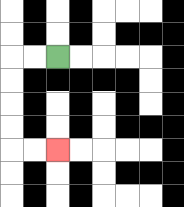{'start': '[2, 2]', 'end': '[2, 6]', 'path_directions': 'L,L,D,D,D,D,R,R', 'path_coordinates': '[[2, 2], [1, 2], [0, 2], [0, 3], [0, 4], [0, 5], [0, 6], [1, 6], [2, 6]]'}